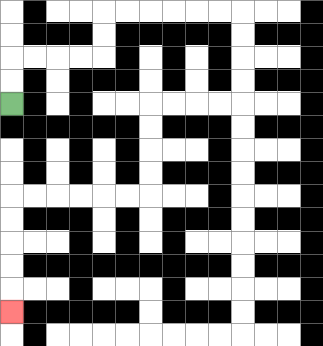{'start': '[0, 4]', 'end': '[0, 13]', 'path_directions': 'U,U,R,R,R,R,U,U,R,R,R,R,R,R,D,D,D,D,L,L,L,L,D,D,D,D,L,L,L,L,L,L,D,D,D,D,D', 'path_coordinates': '[[0, 4], [0, 3], [0, 2], [1, 2], [2, 2], [3, 2], [4, 2], [4, 1], [4, 0], [5, 0], [6, 0], [7, 0], [8, 0], [9, 0], [10, 0], [10, 1], [10, 2], [10, 3], [10, 4], [9, 4], [8, 4], [7, 4], [6, 4], [6, 5], [6, 6], [6, 7], [6, 8], [5, 8], [4, 8], [3, 8], [2, 8], [1, 8], [0, 8], [0, 9], [0, 10], [0, 11], [0, 12], [0, 13]]'}